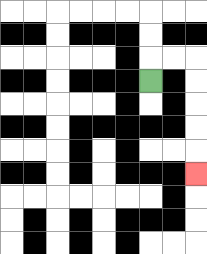{'start': '[6, 3]', 'end': '[8, 7]', 'path_directions': 'U,R,R,D,D,D,D,D', 'path_coordinates': '[[6, 3], [6, 2], [7, 2], [8, 2], [8, 3], [8, 4], [8, 5], [8, 6], [8, 7]]'}